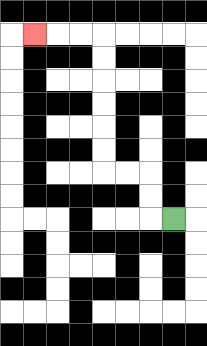{'start': '[7, 9]', 'end': '[1, 1]', 'path_directions': 'L,U,U,L,L,U,U,U,U,U,U,L,L,L', 'path_coordinates': '[[7, 9], [6, 9], [6, 8], [6, 7], [5, 7], [4, 7], [4, 6], [4, 5], [4, 4], [4, 3], [4, 2], [4, 1], [3, 1], [2, 1], [1, 1]]'}